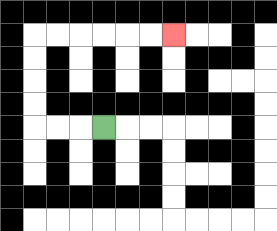{'start': '[4, 5]', 'end': '[7, 1]', 'path_directions': 'L,L,L,U,U,U,U,R,R,R,R,R,R', 'path_coordinates': '[[4, 5], [3, 5], [2, 5], [1, 5], [1, 4], [1, 3], [1, 2], [1, 1], [2, 1], [3, 1], [4, 1], [5, 1], [6, 1], [7, 1]]'}